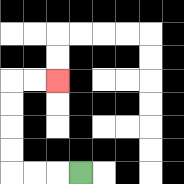{'start': '[3, 7]', 'end': '[2, 3]', 'path_directions': 'L,L,L,U,U,U,U,R,R', 'path_coordinates': '[[3, 7], [2, 7], [1, 7], [0, 7], [0, 6], [0, 5], [0, 4], [0, 3], [1, 3], [2, 3]]'}